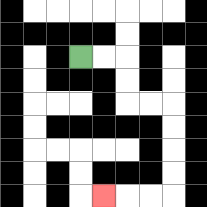{'start': '[3, 2]', 'end': '[4, 8]', 'path_directions': 'R,R,D,D,R,R,D,D,D,D,L,L,L', 'path_coordinates': '[[3, 2], [4, 2], [5, 2], [5, 3], [5, 4], [6, 4], [7, 4], [7, 5], [7, 6], [7, 7], [7, 8], [6, 8], [5, 8], [4, 8]]'}